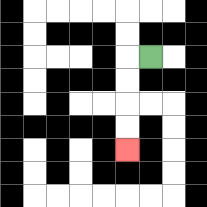{'start': '[6, 2]', 'end': '[5, 6]', 'path_directions': 'L,D,D,D,D', 'path_coordinates': '[[6, 2], [5, 2], [5, 3], [5, 4], [5, 5], [5, 6]]'}